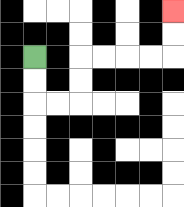{'start': '[1, 2]', 'end': '[7, 0]', 'path_directions': 'D,D,R,R,U,U,R,R,R,R,U,U', 'path_coordinates': '[[1, 2], [1, 3], [1, 4], [2, 4], [3, 4], [3, 3], [3, 2], [4, 2], [5, 2], [6, 2], [7, 2], [7, 1], [7, 0]]'}